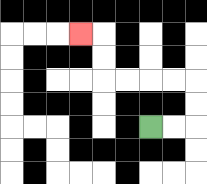{'start': '[6, 5]', 'end': '[3, 1]', 'path_directions': 'R,R,U,U,L,L,L,L,U,U,L', 'path_coordinates': '[[6, 5], [7, 5], [8, 5], [8, 4], [8, 3], [7, 3], [6, 3], [5, 3], [4, 3], [4, 2], [4, 1], [3, 1]]'}